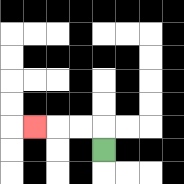{'start': '[4, 6]', 'end': '[1, 5]', 'path_directions': 'U,L,L,L', 'path_coordinates': '[[4, 6], [4, 5], [3, 5], [2, 5], [1, 5]]'}